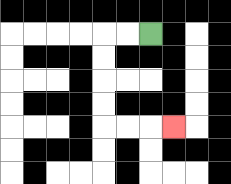{'start': '[6, 1]', 'end': '[7, 5]', 'path_directions': 'L,L,D,D,D,D,R,R,R', 'path_coordinates': '[[6, 1], [5, 1], [4, 1], [4, 2], [4, 3], [4, 4], [4, 5], [5, 5], [6, 5], [7, 5]]'}